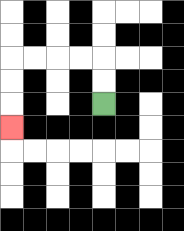{'start': '[4, 4]', 'end': '[0, 5]', 'path_directions': 'U,U,L,L,L,L,D,D,D', 'path_coordinates': '[[4, 4], [4, 3], [4, 2], [3, 2], [2, 2], [1, 2], [0, 2], [0, 3], [0, 4], [0, 5]]'}